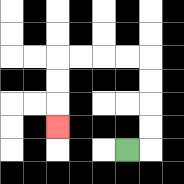{'start': '[5, 6]', 'end': '[2, 5]', 'path_directions': 'R,U,U,U,U,L,L,L,L,D,D,D', 'path_coordinates': '[[5, 6], [6, 6], [6, 5], [6, 4], [6, 3], [6, 2], [5, 2], [4, 2], [3, 2], [2, 2], [2, 3], [2, 4], [2, 5]]'}